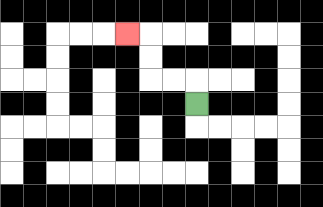{'start': '[8, 4]', 'end': '[5, 1]', 'path_directions': 'U,L,L,U,U,L', 'path_coordinates': '[[8, 4], [8, 3], [7, 3], [6, 3], [6, 2], [6, 1], [5, 1]]'}